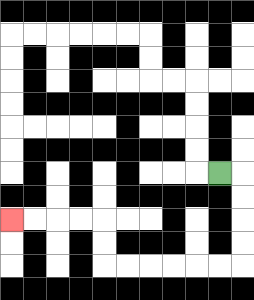{'start': '[9, 7]', 'end': '[0, 9]', 'path_directions': 'R,D,D,D,D,L,L,L,L,L,L,U,U,L,L,L,L', 'path_coordinates': '[[9, 7], [10, 7], [10, 8], [10, 9], [10, 10], [10, 11], [9, 11], [8, 11], [7, 11], [6, 11], [5, 11], [4, 11], [4, 10], [4, 9], [3, 9], [2, 9], [1, 9], [0, 9]]'}